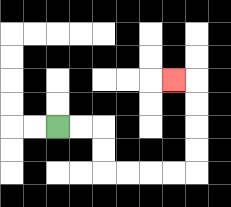{'start': '[2, 5]', 'end': '[7, 3]', 'path_directions': 'R,R,D,D,R,R,R,R,U,U,U,U,L', 'path_coordinates': '[[2, 5], [3, 5], [4, 5], [4, 6], [4, 7], [5, 7], [6, 7], [7, 7], [8, 7], [8, 6], [8, 5], [8, 4], [8, 3], [7, 3]]'}